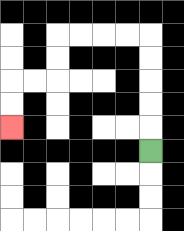{'start': '[6, 6]', 'end': '[0, 5]', 'path_directions': 'U,U,U,U,U,L,L,L,L,D,D,L,L,D,D', 'path_coordinates': '[[6, 6], [6, 5], [6, 4], [6, 3], [6, 2], [6, 1], [5, 1], [4, 1], [3, 1], [2, 1], [2, 2], [2, 3], [1, 3], [0, 3], [0, 4], [0, 5]]'}